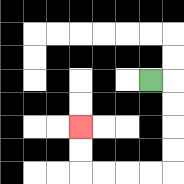{'start': '[6, 3]', 'end': '[3, 5]', 'path_directions': 'R,D,D,D,D,L,L,L,L,U,U', 'path_coordinates': '[[6, 3], [7, 3], [7, 4], [7, 5], [7, 6], [7, 7], [6, 7], [5, 7], [4, 7], [3, 7], [3, 6], [3, 5]]'}